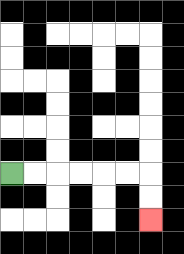{'start': '[0, 7]', 'end': '[6, 9]', 'path_directions': 'R,R,R,R,R,R,D,D', 'path_coordinates': '[[0, 7], [1, 7], [2, 7], [3, 7], [4, 7], [5, 7], [6, 7], [6, 8], [6, 9]]'}